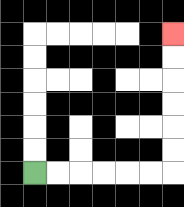{'start': '[1, 7]', 'end': '[7, 1]', 'path_directions': 'R,R,R,R,R,R,U,U,U,U,U,U', 'path_coordinates': '[[1, 7], [2, 7], [3, 7], [4, 7], [5, 7], [6, 7], [7, 7], [7, 6], [7, 5], [7, 4], [7, 3], [7, 2], [7, 1]]'}